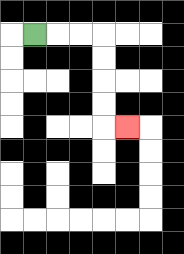{'start': '[1, 1]', 'end': '[5, 5]', 'path_directions': 'R,R,R,D,D,D,D,R', 'path_coordinates': '[[1, 1], [2, 1], [3, 1], [4, 1], [4, 2], [4, 3], [4, 4], [4, 5], [5, 5]]'}